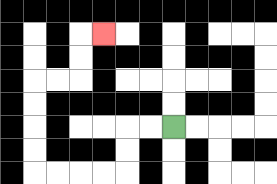{'start': '[7, 5]', 'end': '[4, 1]', 'path_directions': 'L,L,D,D,L,L,L,L,U,U,U,U,R,R,U,U,R', 'path_coordinates': '[[7, 5], [6, 5], [5, 5], [5, 6], [5, 7], [4, 7], [3, 7], [2, 7], [1, 7], [1, 6], [1, 5], [1, 4], [1, 3], [2, 3], [3, 3], [3, 2], [3, 1], [4, 1]]'}